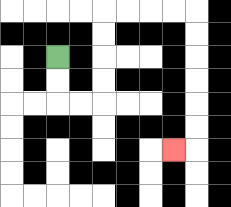{'start': '[2, 2]', 'end': '[7, 6]', 'path_directions': 'D,D,R,R,U,U,U,U,R,R,R,R,D,D,D,D,D,D,L', 'path_coordinates': '[[2, 2], [2, 3], [2, 4], [3, 4], [4, 4], [4, 3], [4, 2], [4, 1], [4, 0], [5, 0], [6, 0], [7, 0], [8, 0], [8, 1], [8, 2], [8, 3], [8, 4], [8, 5], [8, 6], [7, 6]]'}